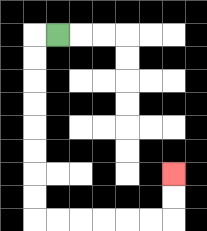{'start': '[2, 1]', 'end': '[7, 7]', 'path_directions': 'L,D,D,D,D,D,D,D,D,R,R,R,R,R,R,U,U', 'path_coordinates': '[[2, 1], [1, 1], [1, 2], [1, 3], [1, 4], [1, 5], [1, 6], [1, 7], [1, 8], [1, 9], [2, 9], [3, 9], [4, 9], [5, 9], [6, 9], [7, 9], [7, 8], [7, 7]]'}